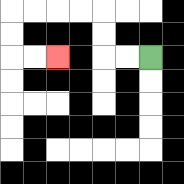{'start': '[6, 2]', 'end': '[2, 2]', 'path_directions': 'L,L,U,U,L,L,L,L,D,D,R,R', 'path_coordinates': '[[6, 2], [5, 2], [4, 2], [4, 1], [4, 0], [3, 0], [2, 0], [1, 0], [0, 0], [0, 1], [0, 2], [1, 2], [2, 2]]'}